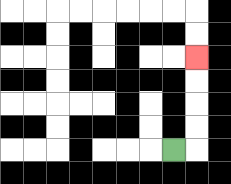{'start': '[7, 6]', 'end': '[8, 2]', 'path_directions': 'R,U,U,U,U', 'path_coordinates': '[[7, 6], [8, 6], [8, 5], [8, 4], [8, 3], [8, 2]]'}